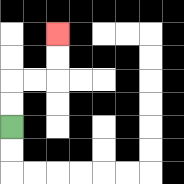{'start': '[0, 5]', 'end': '[2, 1]', 'path_directions': 'U,U,R,R,U,U', 'path_coordinates': '[[0, 5], [0, 4], [0, 3], [1, 3], [2, 3], [2, 2], [2, 1]]'}